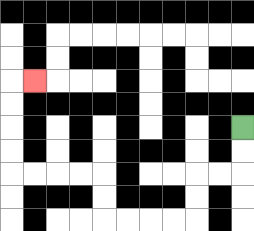{'start': '[10, 5]', 'end': '[1, 3]', 'path_directions': 'D,D,L,L,D,D,L,L,L,L,U,U,L,L,L,L,U,U,U,U,R', 'path_coordinates': '[[10, 5], [10, 6], [10, 7], [9, 7], [8, 7], [8, 8], [8, 9], [7, 9], [6, 9], [5, 9], [4, 9], [4, 8], [4, 7], [3, 7], [2, 7], [1, 7], [0, 7], [0, 6], [0, 5], [0, 4], [0, 3], [1, 3]]'}